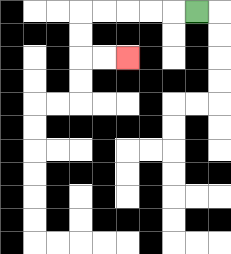{'start': '[8, 0]', 'end': '[5, 2]', 'path_directions': 'L,L,L,L,L,D,D,R,R', 'path_coordinates': '[[8, 0], [7, 0], [6, 0], [5, 0], [4, 0], [3, 0], [3, 1], [3, 2], [4, 2], [5, 2]]'}